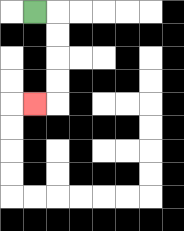{'start': '[1, 0]', 'end': '[1, 4]', 'path_directions': 'R,D,D,D,D,L', 'path_coordinates': '[[1, 0], [2, 0], [2, 1], [2, 2], [2, 3], [2, 4], [1, 4]]'}